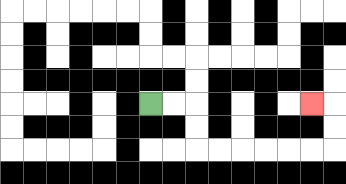{'start': '[6, 4]', 'end': '[13, 4]', 'path_directions': 'R,R,D,D,R,R,R,R,R,R,U,U,L', 'path_coordinates': '[[6, 4], [7, 4], [8, 4], [8, 5], [8, 6], [9, 6], [10, 6], [11, 6], [12, 6], [13, 6], [14, 6], [14, 5], [14, 4], [13, 4]]'}